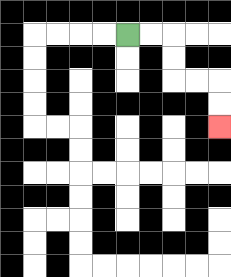{'start': '[5, 1]', 'end': '[9, 5]', 'path_directions': 'R,R,D,D,R,R,D,D', 'path_coordinates': '[[5, 1], [6, 1], [7, 1], [7, 2], [7, 3], [8, 3], [9, 3], [9, 4], [9, 5]]'}